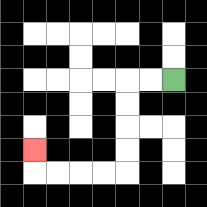{'start': '[7, 3]', 'end': '[1, 6]', 'path_directions': 'L,L,D,D,D,D,L,L,L,L,U', 'path_coordinates': '[[7, 3], [6, 3], [5, 3], [5, 4], [5, 5], [5, 6], [5, 7], [4, 7], [3, 7], [2, 7], [1, 7], [1, 6]]'}